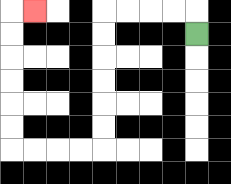{'start': '[8, 1]', 'end': '[1, 0]', 'path_directions': 'U,L,L,L,L,D,D,D,D,D,D,L,L,L,L,U,U,U,U,U,U,R', 'path_coordinates': '[[8, 1], [8, 0], [7, 0], [6, 0], [5, 0], [4, 0], [4, 1], [4, 2], [4, 3], [4, 4], [4, 5], [4, 6], [3, 6], [2, 6], [1, 6], [0, 6], [0, 5], [0, 4], [0, 3], [0, 2], [0, 1], [0, 0], [1, 0]]'}